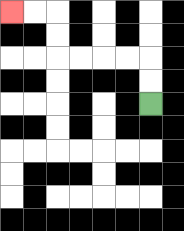{'start': '[6, 4]', 'end': '[0, 0]', 'path_directions': 'U,U,L,L,L,L,U,U,L,L', 'path_coordinates': '[[6, 4], [6, 3], [6, 2], [5, 2], [4, 2], [3, 2], [2, 2], [2, 1], [2, 0], [1, 0], [0, 0]]'}